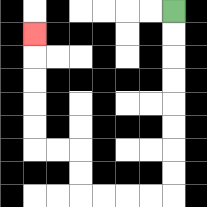{'start': '[7, 0]', 'end': '[1, 1]', 'path_directions': 'D,D,D,D,D,D,D,D,L,L,L,L,U,U,L,L,U,U,U,U,U', 'path_coordinates': '[[7, 0], [7, 1], [7, 2], [7, 3], [7, 4], [7, 5], [7, 6], [7, 7], [7, 8], [6, 8], [5, 8], [4, 8], [3, 8], [3, 7], [3, 6], [2, 6], [1, 6], [1, 5], [1, 4], [1, 3], [1, 2], [1, 1]]'}